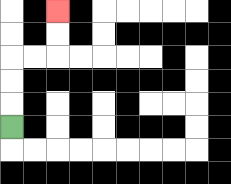{'start': '[0, 5]', 'end': '[2, 0]', 'path_directions': 'U,U,U,R,R,U,U', 'path_coordinates': '[[0, 5], [0, 4], [0, 3], [0, 2], [1, 2], [2, 2], [2, 1], [2, 0]]'}